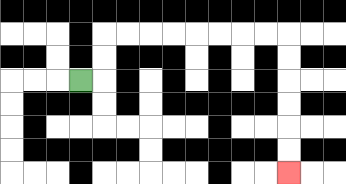{'start': '[3, 3]', 'end': '[12, 7]', 'path_directions': 'R,U,U,R,R,R,R,R,R,R,R,D,D,D,D,D,D', 'path_coordinates': '[[3, 3], [4, 3], [4, 2], [4, 1], [5, 1], [6, 1], [7, 1], [8, 1], [9, 1], [10, 1], [11, 1], [12, 1], [12, 2], [12, 3], [12, 4], [12, 5], [12, 6], [12, 7]]'}